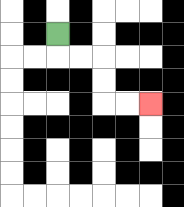{'start': '[2, 1]', 'end': '[6, 4]', 'path_directions': 'D,R,R,D,D,R,R', 'path_coordinates': '[[2, 1], [2, 2], [3, 2], [4, 2], [4, 3], [4, 4], [5, 4], [6, 4]]'}